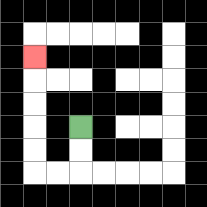{'start': '[3, 5]', 'end': '[1, 2]', 'path_directions': 'D,D,L,L,U,U,U,U,U', 'path_coordinates': '[[3, 5], [3, 6], [3, 7], [2, 7], [1, 7], [1, 6], [1, 5], [1, 4], [1, 3], [1, 2]]'}